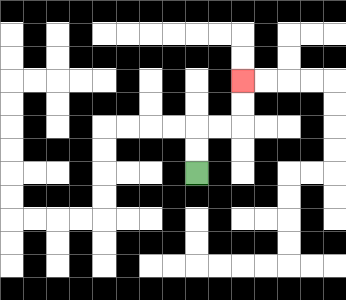{'start': '[8, 7]', 'end': '[10, 3]', 'path_directions': 'U,U,R,R,U,U', 'path_coordinates': '[[8, 7], [8, 6], [8, 5], [9, 5], [10, 5], [10, 4], [10, 3]]'}